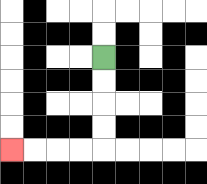{'start': '[4, 2]', 'end': '[0, 6]', 'path_directions': 'D,D,D,D,L,L,L,L', 'path_coordinates': '[[4, 2], [4, 3], [4, 4], [4, 5], [4, 6], [3, 6], [2, 6], [1, 6], [0, 6]]'}